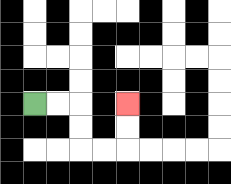{'start': '[1, 4]', 'end': '[5, 4]', 'path_directions': 'R,R,D,D,R,R,U,U', 'path_coordinates': '[[1, 4], [2, 4], [3, 4], [3, 5], [3, 6], [4, 6], [5, 6], [5, 5], [5, 4]]'}